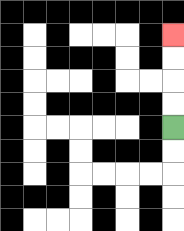{'start': '[7, 5]', 'end': '[7, 1]', 'path_directions': 'U,U,U,U', 'path_coordinates': '[[7, 5], [7, 4], [7, 3], [7, 2], [7, 1]]'}